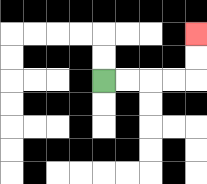{'start': '[4, 3]', 'end': '[8, 1]', 'path_directions': 'R,R,R,R,U,U', 'path_coordinates': '[[4, 3], [5, 3], [6, 3], [7, 3], [8, 3], [8, 2], [8, 1]]'}